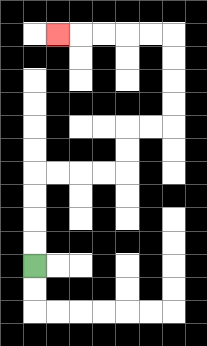{'start': '[1, 11]', 'end': '[2, 1]', 'path_directions': 'U,U,U,U,R,R,R,R,U,U,R,R,U,U,U,U,L,L,L,L,L', 'path_coordinates': '[[1, 11], [1, 10], [1, 9], [1, 8], [1, 7], [2, 7], [3, 7], [4, 7], [5, 7], [5, 6], [5, 5], [6, 5], [7, 5], [7, 4], [7, 3], [7, 2], [7, 1], [6, 1], [5, 1], [4, 1], [3, 1], [2, 1]]'}